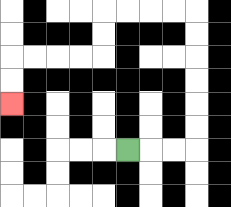{'start': '[5, 6]', 'end': '[0, 4]', 'path_directions': 'R,R,R,U,U,U,U,U,U,L,L,L,L,D,D,L,L,L,L,D,D', 'path_coordinates': '[[5, 6], [6, 6], [7, 6], [8, 6], [8, 5], [8, 4], [8, 3], [8, 2], [8, 1], [8, 0], [7, 0], [6, 0], [5, 0], [4, 0], [4, 1], [4, 2], [3, 2], [2, 2], [1, 2], [0, 2], [0, 3], [0, 4]]'}